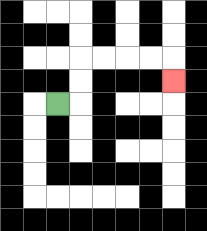{'start': '[2, 4]', 'end': '[7, 3]', 'path_directions': 'R,U,U,R,R,R,R,D', 'path_coordinates': '[[2, 4], [3, 4], [3, 3], [3, 2], [4, 2], [5, 2], [6, 2], [7, 2], [7, 3]]'}